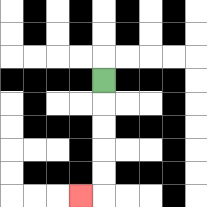{'start': '[4, 3]', 'end': '[3, 8]', 'path_directions': 'D,D,D,D,D,L', 'path_coordinates': '[[4, 3], [4, 4], [4, 5], [4, 6], [4, 7], [4, 8], [3, 8]]'}